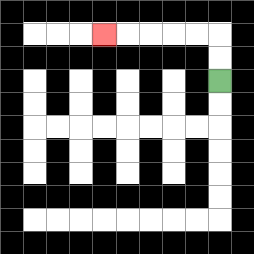{'start': '[9, 3]', 'end': '[4, 1]', 'path_directions': 'U,U,L,L,L,L,L', 'path_coordinates': '[[9, 3], [9, 2], [9, 1], [8, 1], [7, 1], [6, 1], [5, 1], [4, 1]]'}